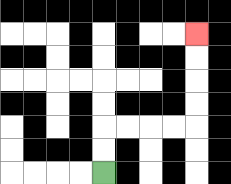{'start': '[4, 7]', 'end': '[8, 1]', 'path_directions': 'U,U,R,R,R,R,U,U,U,U', 'path_coordinates': '[[4, 7], [4, 6], [4, 5], [5, 5], [6, 5], [7, 5], [8, 5], [8, 4], [8, 3], [8, 2], [8, 1]]'}